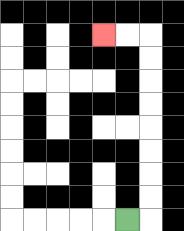{'start': '[5, 9]', 'end': '[4, 1]', 'path_directions': 'R,U,U,U,U,U,U,U,U,L,L', 'path_coordinates': '[[5, 9], [6, 9], [6, 8], [6, 7], [6, 6], [6, 5], [6, 4], [6, 3], [6, 2], [6, 1], [5, 1], [4, 1]]'}